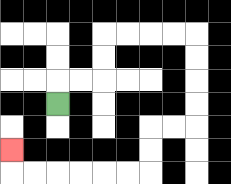{'start': '[2, 4]', 'end': '[0, 6]', 'path_directions': 'U,R,R,U,U,R,R,R,R,D,D,D,D,L,L,D,D,L,L,L,L,L,L,U', 'path_coordinates': '[[2, 4], [2, 3], [3, 3], [4, 3], [4, 2], [4, 1], [5, 1], [6, 1], [7, 1], [8, 1], [8, 2], [8, 3], [8, 4], [8, 5], [7, 5], [6, 5], [6, 6], [6, 7], [5, 7], [4, 7], [3, 7], [2, 7], [1, 7], [0, 7], [0, 6]]'}